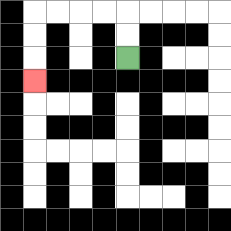{'start': '[5, 2]', 'end': '[1, 3]', 'path_directions': 'U,U,L,L,L,L,D,D,D', 'path_coordinates': '[[5, 2], [5, 1], [5, 0], [4, 0], [3, 0], [2, 0], [1, 0], [1, 1], [1, 2], [1, 3]]'}